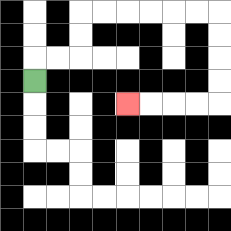{'start': '[1, 3]', 'end': '[5, 4]', 'path_directions': 'U,R,R,U,U,R,R,R,R,R,R,D,D,D,D,L,L,L,L', 'path_coordinates': '[[1, 3], [1, 2], [2, 2], [3, 2], [3, 1], [3, 0], [4, 0], [5, 0], [6, 0], [7, 0], [8, 0], [9, 0], [9, 1], [9, 2], [9, 3], [9, 4], [8, 4], [7, 4], [6, 4], [5, 4]]'}